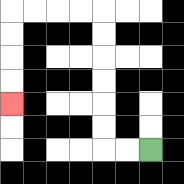{'start': '[6, 6]', 'end': '[0, 4]', 'path_directions': 'L,L,U,U,U,U,U,U,L,L,L,L,D,D,D,D', 'path_coordinates': '[[6, 6], [5, 6], [4, 6], [4, 5], [4, 4], [4, 3], [4, 2], [4, 1], [4, 0], [3, 0], [2, 0], [1, 0], [0, 0], [0, 1], [0, 2], [0, 3], [0, 4]]'}